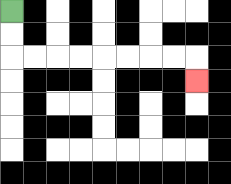{'start': '[0, 0]', 'end': '[8, 3]', 'path_directions': 'D,D,R,R,R,R,R,R,R,R,D', 'path_coordinates': '[[0, 0], [0, 1], [0, 2], [1, 2], [2, 2], [3, 2], [4, 2], [5, 2], [6, 2], [7, 2], [8, 2], [8, 3]]'}